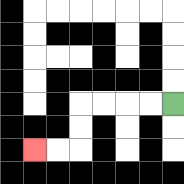{'start': '[7, 4]', 'end': '[1, 6]', 'path_directions': 'L,L,L,L,D,D,L,L', 'path_coordinates': '[[7, 4], [6, 4], [5, 4], [4, 4], [3, 4], [3, 5], [3, 6], [2, 6], [1, 6]]'}